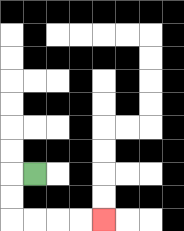{'start': '[1, 7]', 'end': '[4, 9]', 'path_directions': 'L,D,D,R,R,R,R', 'path_coordinates': '[[1, 7], [0, 7], [0, 8], [0, 9], [1, 9], [2, 9], [3, 9], [4, 9]]'}